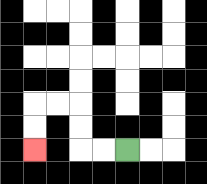{'start': '[5, 6]', 'end': '[1, 6]', 'path_directions': 'L,L,U,U,L,L,D,D', 'path_coordinates': '[[5, 6], [4, 6], [3, 6], [3, 5], [3, 4], [2, 4], [1, 4], [1, 5], [1, 6]]'}